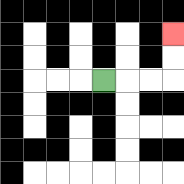{'start': '[4, 3]', 'end': '[7, 1]', 'path_directions': 'R,R,R,U,U', 'path_coordinates': '[[4, 3], [5, 3], [6, 3], [7, 3], [7, 2], [7, 1]]'}